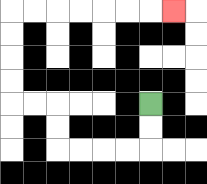{'start': '[6, 4]', 'end': '[7, 0]', 'path_directions': 'D,D,L,L,L,L,U,U,L,L,U,U,U,U,R,R,R,R,R,R,R', 'path_coordinates': '[[6, 4], [6, 5], [6, 6], [5, 6], [4, 6], [3, 6], [2, 6], [2, 5], [2, 4], [1, 4], [0, 4], [0, 3], [0, 2], [0, 1], [0, 0], [1, 0], [2, 0], [3, 0], [4, 0], [5, 0], [6, 0], [7, 0]]'}